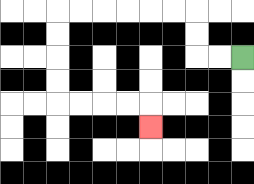{'start': '[10, 2]', 'end': '[6, 5]', 'path_directions': 'L,L,U,U,L,L,L,L,L,L,D,D,D,D,R,R,R,R,D', 'path_coordinates': '[[10, 2], [9, 2], [8, 2], [8, 1], [8, 0], [7, 0], [6, 0], [5, 0], [4, 0], [3, 0], [2, 0], [2, 1], [2, 2], [2, 3], [2, 4], [3, 4], [4, 4], [5, 4], [6, 4], [6, 5]]'}